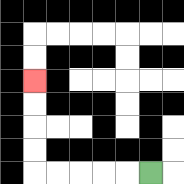{'start': '[6, 7]', 'end': '[1, 3]', 'path_directions': 'L,L,L,L,L,U,U,U,U', 'path_coordinates': '[[6, 7], [5, 7], [4, 7], [3, 7], [2, 7], [1, 7], [1, 6], [1, 5], [1, 4], [1, 3]]'}